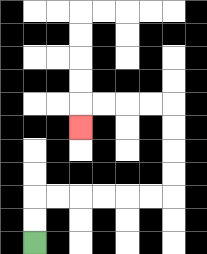{'start': '[1, 10]', 'end': '[3, 5]', 'path_directions': 'U,U,R,R,R,R,R,R,U,U,U,U,L,L,L,L,D', 'path_coordinates': '[[1, 10], [1, 9], [1, 8], [2, 8], [3, 8], [4, 8], [5, 8], [6, 8], [7, 8], [7, 7], [7, 6], [7, 5], [7, 4], [6, 4], [5, 4], [4, 4], [3, 4], [3, 5]]'}